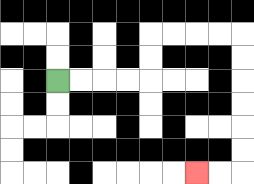{'start': '[2, 3]', 'end': '[8, 7]', 'path_directions': 'R,R,R,R,U,U,R,R,R,R,D,D,D,D,D,D,L,L', 'path_coordinates': '[[2, 3], [3, 3], [4, 3], [5, 3], [6, 3], [6, 2], [6, 1], [7, 1], [8, 1], [9, 1], [10, 1], [10, 2], [10, 3], [10, 4], [10, 5], [10, 6], [10, 7], [9, 7], [8, 7]]'}